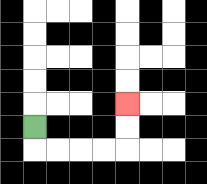{'start': '[1, 5]', 'end': '[5, 4]', 'path_directions': 'D,R,R,R,R,U,U', 'path_coordinates': '[[1, 5], [1, 6], [2, 6], [3, 6], [4, 6], [5, 6], [5, 5], [5, 4]]'}